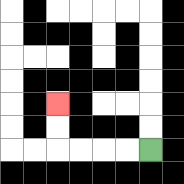{'start': '[6, 6]', 'end': '[2, 4]', 'path_directions': 'L,L,L,L,U,U', 'path_coordinates': '[[6, 6], [5, 6], [4, 6], [3, 6], [2, 6], [2, 5], [2, 4]]'}